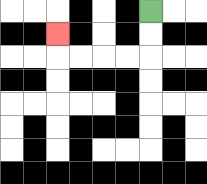{'start': '[6, 0]', 'end': '[2, 1]', 'path_directions': 'D,D,L,L,L,L,U', 'path_coordinates': '[[6, 0], [6, 1], [6, 2], [5, 2], [4, 2], [3, 2], [2, 2], [2, 1]]'}